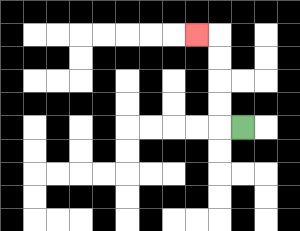{'start': '[10, 5]', 'end': '[8, 1]', 'path_directions': 'L,U,U,U,U,L', 'path_coordinates': '[[10, 5], [9, 5], [9, 4], [9, 3], [9, 2], [9, 1], [8, 1]]'}